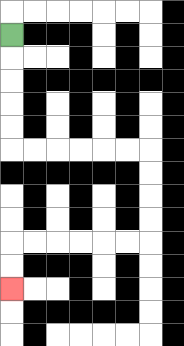{'start': '[0, 1]', 'end': '[0, 12]', 'path_directions': 'D,D,D,D,D,R,R,R,R,R,R,D,D,D,D,L,L,L,L,L,L,D,D', 'path_coordinates': '[[0, 1], [0, 2], [0, 3], [0, 4], [0, 5], [0, 6], [1, 6], [2, 6], [3, 6], [4, 6], [5, 6], [6, 6], [6, 7], [6, 8], [6, 9], [6, 10], [5, 10], [4, 10], [3, 10], [2, 10], [1, 10], [0, 10], [0, 11], [0, 12]]'}